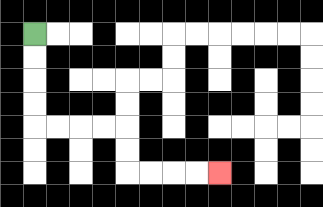{'start': '[1, 1]', 'end': '[9, 7]', 'path_directions': 'D,D,D,D,R,R,R,R,D,D,R,R,R,R', 'path_coordinates': '[[1, 1], [1, 2], [1, 3], [1, 4], [1, 5], [2, 5], [3, 5], [4, 5], [5, 5], [5, 6], [5, 7], [6, 7], [7, 7], [8, 7], [9, 7]]'}